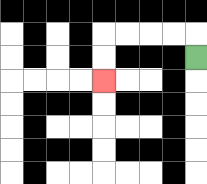{'start': '[8, 2]', 'end': '[4, 3]', 'path_directions': 'U,L,L,L,L,D,D', 'path_coordinates': '[[8, 2], [8, 1], [7, 1], [6, 1], [5, 1], [4, 1], [4, 2], [4, 3]]'}